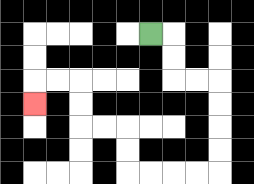{'start': '[6, 1]', 'end': '[1, 4]', 'path_directions': 'R,D,D,R,R,D,D,D,D,L,L,L,L,U,U,L,L,U,U,L,L,D', 'path_coordinates': '[[6, 1], [7, 1], [7, 2], [7, 3], [8, 3], [9, 3], [9, 4], [9, 5], [9, 6], [9, 7], [8, 7], [7, 7], [6, 7], [5, 7], [5, 6], [5, 5], [4, 5], [3, 5], [3, 4], [3, 3], [2, 3], [1, 3], [1, 4]]'}